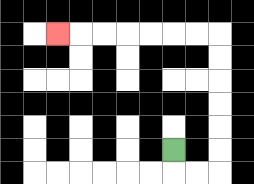{'start': '[7, 6]', 'end': '[2, 1]', 'path_directions': 'D,R,R,U,U,U,U,U,U,L,L,L,L,L,L,L', 'path_coordinates': '[[7, 6], [7, 7], [8, 7], [9, 7], [9, 6], [9, 5], [9, 4], [9, 3], [9, 2], [9, 1], [8, 1], [7, 1], [6, 1], [5, 1], [4, 1], [3, 1], [2, 1]]'}